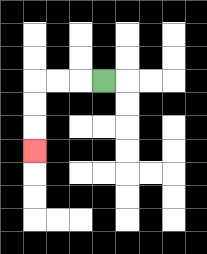{'start': '[4, 3]', 'end': '[1, 6]', 'path_directions': 'L,L,L,D,D,D', 'path_coordinates': '[[4, 3], [3, 3], [2, 3], [1, 3], [1, 4], [1, 5], [1, 6]]'}